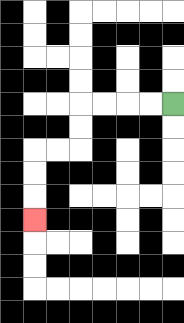{'start': '[7, 4]', 'end': '[1, 9]', 'path_directions': 'L,L,L,L,D,D,L,L,D,D,D', 'path_coordinates': '[[7, 4], [6, 4], [5, 4], [4, 4], [3, 4], [3, 5], [3, 6], [2, 6], [1, 6], [1, 7], [1, 8], [1, 9]]'}